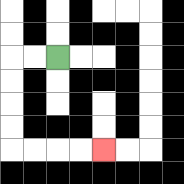{'start': '[2, 2]', 'end': '[4, 6]', 'path_directions': 'L,L,D,D,D,D,R,R,R,R', 'path_coordinates': '[[2, 2], [1, 2], [0, 2], [0, 3], [0, 4], [0, 5], [0, 6], [1, 6], [2, 6], [3, 6], [4, 6]]'}